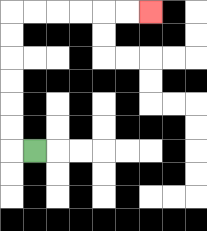{'start': '[1, 6]', 'end': '[6, 0]', 'path_directions': 'L,U,U,U,U,U,U,R,R,R,R,R,R', 'path_coordinates': '[[1, 6], [0, 6], [0, 5], [0, 4], [0, 3], [0, 2], [0, 1], [0, 0], [1, 0], [2, 0], [3, 0], [4, 0], [5, 0], [6, 0]]'}